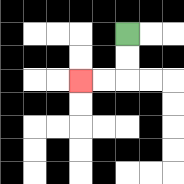{'start': '[5, 1]', 'end': '[3, 3]', 'path_directions': 'D,D,L,L', 'path_coordinates': '[[5, 1], [5, 2], [5, 3], [4, 3], [3, 3]]'}